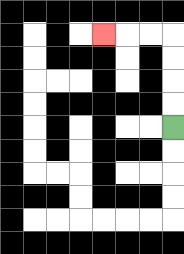{'start': '[7, 5]', 'end': '[4, 1]', 'path_directions': 'U,U,U,U,L,L,L', 'path_coordinates': '[[7, 5], [7, 4], [7, 3], [7, 2], [7, 1], [6, 1], [5, 1], [4, 1]]'}